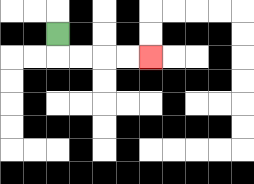{'start': '[2, 1]', 'end': '[6, 2]', 'path_directions': 'D,R,R,R,R', 'path_coordinates': '[[2, 1], [2, 2], [3, 2], [4, 2], [5, 2], [6, 2]]'}